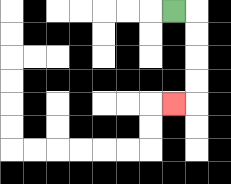{'start': '[7, 0]', 'end': '[7, 4]', 'path_directions': 'R,D,D,D,D,L', 'path_coordinates': '[[7, 0], [8, 0], [8, 1], [8, 2], [8, 3], [8, 4], [7, 4]]'}